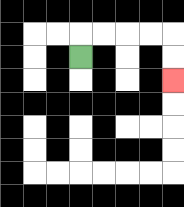{'start': '[3, 2]', 'end': '[7, 3]', 'path_directions': 'U,R,R,R,R,D,D', 'path_coordinates': '[[3, 2], [3, 1], [4, 1], [5, 1], [6, 1], [7, 1], [7, 2], [7, 3]]'}